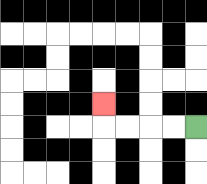{'start': '[8, 5]', 'end': '[4, 4]', 'path_directions': 'L,L,L,L,U', 'path_coordinates': '[[8, 5], [7, 5], [6, 5], [5, 5], [4, 5], [4, 4]]'}